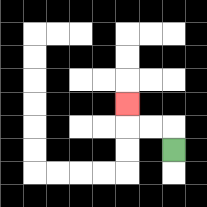{'start': '[7, 6]', 'end': '[5, 4]', 'path_directions': 'U,L,L,U', 'path_coordinates': '[[7, 6], [7, 5], [6, 5], [5, 5], [5, 4]]'}